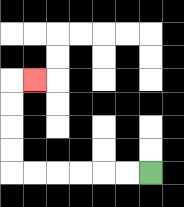{'start': '[6, 7]', 'end': '[1, 3]', 'path_directions': 'L,L,L,L,L,L,U,U,U,U,R', 'path_coordinates': '[[6, 7], [5, 7], [4, 7], [3, 7], [2, 7], [1, 7], [0, 7], [0, 6], [0, 5], [0, 4], [0, 3], [1, 3]]'}